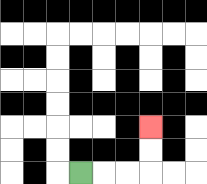{'start': '[3, 7]', 'end': '[6, 5]', 'path_directions': 'R,R,R,U,U', 'path_coordinates': '[[3, 7], [4, 7], [5, 7], [6, 7], [6, 6], [6, 5]]'}